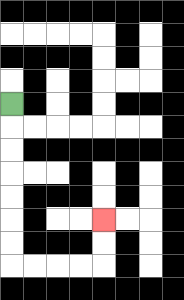{'start': '[0, 4]', 'end': '[4, 9]', 'path_directions': 'D,D,D,D,D,D,D,R,R,R,R,U,U', 'path_coordinates': '[[0, 4], [0, 5], [0, 6], [0, 7], [0, 8], [0, 9], [0, 10], [0, 11], [1, 11], [2, 11], [3, 11], [4, 11], [4, 10], [4, 9]]'}